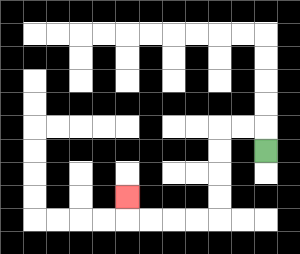{'start': '[11, 6]', 'end': '[5, 8]', 'path_directions': 'U,L,L,D,D,D,D,L,L,L,L,U', 'path_coordinates': '[[11, 6], [11, 5], [10, 5], [9, 5], [9, 6], [9, 7], [9, 8], [9, 9], [8, 9], [7, 9], [6, 9], [5, 9], [5, 8]]'}